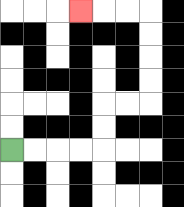{'start': '[0, 6]', 'end': '[3, 0]', 'path_directions': 'R,R,R,R,U,U,R,R,U,U,U,U,L,L,L', 'path_coordinates': '[[0, 6], [1, 6], [2, 6], [3, 6], [4, 6], [4, 5], [4, 4], [5, 4], [6, 4], [6, 3], [6, 2], [6, 1], [6, 0], [5, 0], [4, 0], [3, 0]]'}